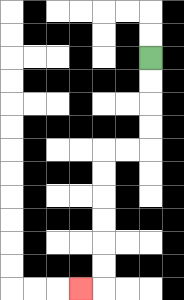{'start': '[6, 2]', 'end': '[3, 12]', 'path_directions': 'D,D,D,D,L,L,D,D,D,D,D,D,L', 'path_coordinates': '[[6, 2], [6, 3], [6, 4], [6, 5], [6, 6], [5, 6], [4, 6], [4, 7], [4, 8], [4, 9], [4, 10], [4, 11], [4, 12], [3, 12]]'}